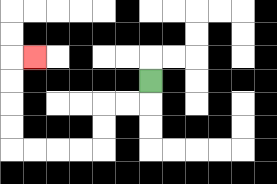{'start': '[6, 3]', 'end': '[1, 2]', 'path_directions': 'D,L,L,D,D,L,L,L,L,U,U,U,U,R', 'path_coordinates': '[[6, 3], [6, 4], [5, 4], [4, 4], [4, 5], [4, 6], [3, 6], [2, 6], [1, 6], [0, 6], [0, 5], [0, 4], [0, 3], [0, 2], [1, 2]]'}